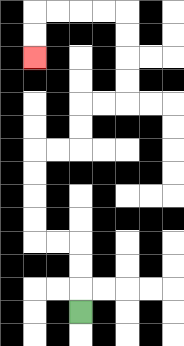{'start': '[3, 13]', 'end': '[1, 2]', 'path_directions': 'U,U,U,L,L,U,U,U,U,R,R,U,U,R,R,U,U,U,U,L,L,L,L,D,D', 'path_coordinates': '[[3, 13], [3, 12], [3, 11], [3, 10], [2, 10], [1, 10], [1, 9], [1, 8], [1, 7], [1, 6], [2, 6], [3, 6], [3, 5], [3, 4], [4, 4], [5, 4], [5, 3], [5, 2], [5, 1], [5, 0], [4, 0], [3, 0], [2, 0], [1, 0], [1, 1], [1, 2]]'}